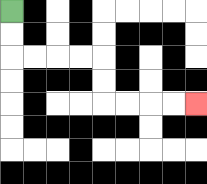{'start': '[0, 0]', 'end': '[8, 4]', 'path_directions': 'D,D,R,R,R,R,D,D,R,R,R,R', 'path_coordinates': '[[0, 0], [0, 1], [0, 2], [1, 2], [2, 2], [3, 2], [4, 2], [4, 3], [4, 4], [5, 4], [6, 4], [7, 4], [8, 4]]'}